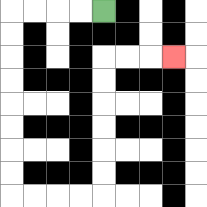{'start': '[4, 0]', 'end': '[7, 2]', 'path_directions': 'L,L,L,L,D,D,D,D,D,D,D,D,R,R,R,R,U,U,U,U,U,U,R,R,R', 'path_coordinates': '[[4, 0], [3, 0], [2, 0], [1, 0], [0, 0], [0, 1], [0, 2], [0, 3], [0, 4], [0, 5], [0, 6], [0, 7], [0, 8], [1, 8], [2, 8], [3, 8], [4, 8], [4, 7], [4, 6], [4, 5], [4, 4], [4, 3], [4, 2], [5, 2], [6, 2], [7, 2]]'}